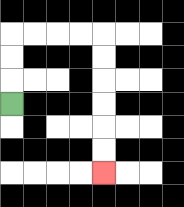{'start': '[0, 4]', 'end': '[4, 7]', 'path_directions': 'U,U,U,R,R,R,R,D,D,D,D,D,D', 'path_coordinates': '[[0, 4], [0, 3], [0, 2], [0, 1], [1, 1], [2, 1], [3, 1], [4, 1], [4, 2], [4, 3], [4, 4], [4, 5], [4, 6], [4, 7]]'}